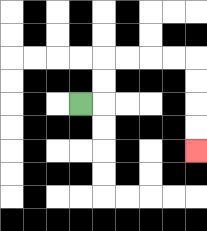{'start': '[3, 4]', 'end': '[8, 6]', 'path_directions': 'R,U,U,R,R,R,R,D,D,D,D', 'path_coordinates': '[[3, 4], [4, 4], [4, 3], [4, 2], [5, 2], [6, 2], [7, 2], [8, 2], [8, 3], [8, 4], [8, 5], [8, 6]]'}